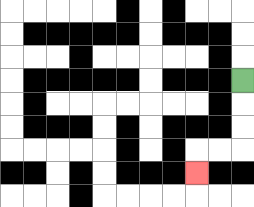{'start': '[10, 3]', 'end': '[8, 7]', 'path_directions': 'D,D,D,L,L,D', 'path_coordinates': '[[10, 3], [10, 4], [10, 5], [10, 6], [9, 6], [8, 6], [8, 7]]'}